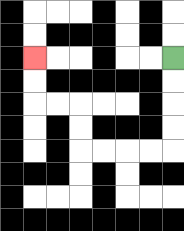{'start': '[7, 2]', 'end': '[1, 2]', 'path_directions': 'D,D,D,D,L,L,L,L,U,U,L,L,U,U', 'path_coordinates': '[[7, 2], [7, 3], [7, 4], [7, 5], [7, 6], [6, 6], [5, 6], [4, 6], [3, 6], [3, 5], [3, 4], [2, 4], [1, 4], [1, 3], [1, 2]]'}